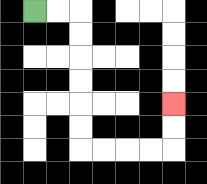{'start': '[1, 0]', 'end': '[7, 4]', 'path_directions': 'R,R,D,D,D,D,D,D,R,R,R,R,U,U', 'path_coordinates': '[[1, 0], [2, 0], [3, 0], [3, 1], [3, 2], [3, 3], [3, 4], [3, 5], [3, 6], [4, 6], [5, 6], [6, 6], [7, 6], [7, 5], [7, 4]]'}